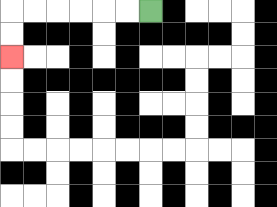{'start': '[6, 0]', 'end': '[0, 2]', 'path_directions': 'L,L,L,L,L,L,D,D', 'path_coordinates': '[[6, 0], [5, 0], [4, 0], [3, 0], [2, 0], [1, 0], [0, 0], [0, 1], [0, 2]]'}